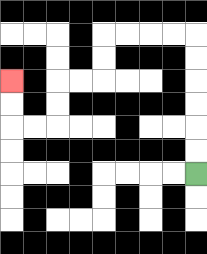{'start': '[8, 7]', 'end': '[0, 3]', 'path_directions': 'U,U,U,U,U,U,L,L,L,L,D,D,L,L,D,D,L,L,U,U', 'path_coordinates': '[[8, 7], [8, 6], [8, 5], [8, 4], [8, 3], [8, 2], [8, 1], [7, 1], [6, 1], [5, 1], [4, 1], [4, 2], [4, 3], [3, 3], [2, 3], [2, 4], [2, 5], [1, 5], [0, 5], [0, 4], [0, 3]]'}